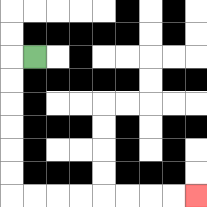{'start': '[1, 2]', 'end': '[8, 8]', 'path_directions': 'L,D,D,D,D,D,D,R,R,R,R,R,R,R,R', 'path_coordinates': '[[1, 2], [0, 2], [0, 3], [0, 4], [0, 5], [0, 6], [0, 7], [0, 8], [1, 8], [2, 8], [3, 8], [4, 8], [5, 8], [6, 8], [7, 8], [8, 8]]'}